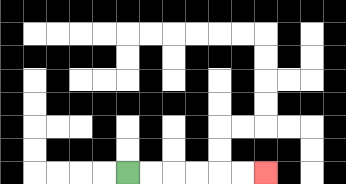{'start': '[5, 7]', 'end': '[11, 7]', 'path_directions': 'R,R,R,R,R,R', 'path_coordinates': '[[5, 7], [6, 7], [7, 7], [8, 7], [9, 7], [10, 7], [11, 7]]'}